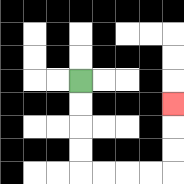{'start': '[3, 3]', 'end': '[7, 4]', 'path_directions': 'D,D,D,D,R,R,R,R,U,U,U', 'path_coordinates': '[[3, 3], [3, 4], [3, 5], [3, 6], [3, 7], [4, 7], [5, 7], [6, 7], [7, 7], [7, 6], [7, 5], [7, 4]]'}